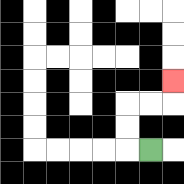{'start': '[6, 6]', 'end': '[7, 3]', 'path_directions': 'L,U,U,R,R,U', 'path_coordinates': '[[6, 6], [5, 6], [5, 5], [5, 4], [6, 4], [7, 4], [7, 3]]'}